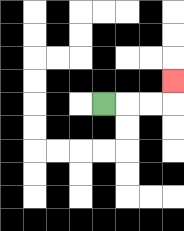{'start': '[4, 4]', 'end': '[7, 3]', 'path_directions': 'R,R,R,U', 'path_coordinates': '[[4, 4], [5, 4], [6, 4], [7, 4], [7, 3]]'}